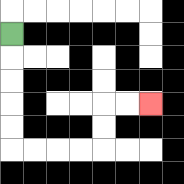{'start': '[0, 1]', 'end': '[6, 4]', 'path_directions': 'D,D,D,D,D,R,R,R,R,U,U,R,R', 'path_coordinates': '[[0, 1], [0, 2], [0, 3], [0, 4], [0, 5], [0, 6], [1, 6], [2, 6], [3, 6], [4, 6], [4, 5], [4, 4], [5, 4], [6, 4]]'}